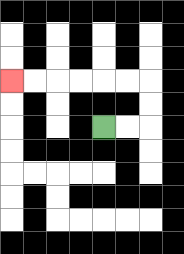{'start': '[4, 5]', 'end': '[0, 3]', 'path_directions': 'R,R,U,U,L,L,L,L,L,L', 'path_coordinates': '[[4, 5], [5, 5], [6, 5], [6, 4], [6, 3], [5, 3], [4, 3], [3, 3], [2, 3], [1, 3], [0, 3]]'}